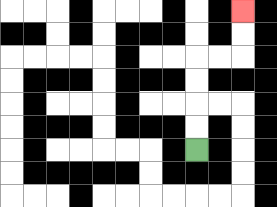{'start': '[8, 6]', 'end': '[10, 0]', 'path_directions': 'U,U,U,U,R,R,U,U', 'path_coordinates': '[[8, 6], [8, 5], [8, 4], [8, 3], [8, 2], [9, 2], [10, 2], [10, 1], [10, 0]]'}